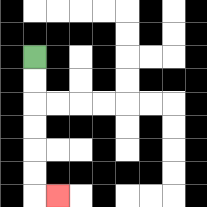{'start': '[1, 2]', 'end': '[2, 8]', 'path_directions': 'D,D,D,D,D,D,R', 'path_coordinates': '[[1, 2], [1, 3], [1, 4], [1, 5], [1, 6], [1, 7], [1, 8], [2, 8]]'}